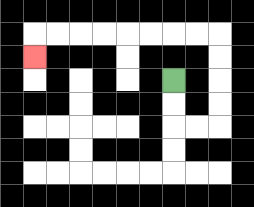{'start': '[7, 3]', 'end': '[1, 2]', 'path_directions': 'D,D,R,R,U,U,U,U,L,L,L,L,L,L,L,L,D', 'path_coordinates': '[[7, 3], [7, 4], [7, 5], [8, 5], [9, 5], [9, 4], [9, 3], [9, 2], [9, 1], [8, 1], [7, 1], [6, 1], [5, 1], [4, 1], [3, 1], [2, 1], [1, 1], [1, 2]]'}